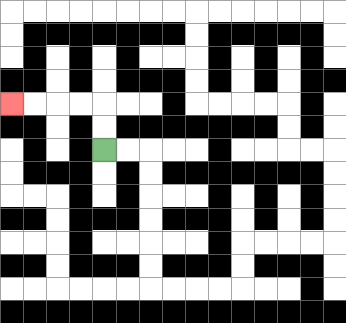{'start': '[4, 6]', 'end': '[0, 4]', 'path_directions': 'U,U,L,L,L,L', 'path_coordinates': '[[4, 6], [4, 5], [4, 4], [3, 4], [2, 4], [1, 4], [0, 4]]'}